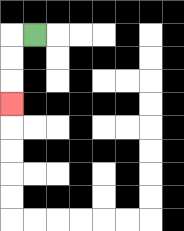{'start': '[1, 1]', 'end': '[0, 4]', 'path_directions': 'L,D,D,D', 'path_coordinates': '[[1, 1], [0, 1], [0, 2], [0, 3], [0, 4]]'}